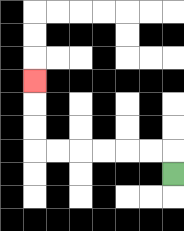{'start': '[7, 7]', 'end': '[1, 3]', 'path_directions': 'U,L,L,L,L,L,L,U,U,U', 'path_coordinates': '[[7, 7], [7, 6], [6, 6], [5, 6], [4, 6], [3, 6], [2, 6], [1, 6], [1, 5], [1, 4], [1, 3]]'}